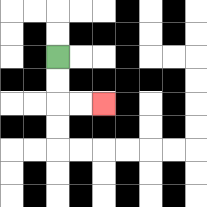{'start': '[2, 2]', 'end': '[4, 4]', 'path_directions': 'D,D,R,R', 'path_coordinates': '[[2, 2], [2, 3], [2, 4], [3, 4], [4, 4]]'}